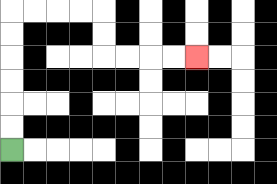{'start': '[0, 6]', 'end': '[8, 2]', 'path_directions': 'U,U,U,U,U,U,R,R,R,R,D,D,R,R,R,R', 'path_coordinates': '[[0, 6], [0, 5], [0, 4], [0, 3], [0, 2], [0, 1], [0, 0], [1, 0], [2, 0], [3, 0], [4, 0], [4, 1], [4, 2], [5, 2], [6, 2], [7, 2], [8, 2]]'}